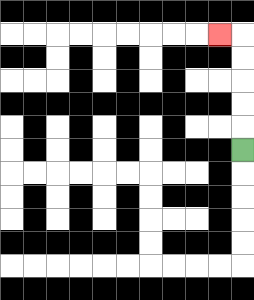{'start': '[10, 6]', 'end': '[9, 1]', 'path_directions': 'U,U,U,U,U,L', 'path_coordinates': '[[10, 6], [10, 5], [10, 4], [10, 3], [10, 2], [10, 1], [9, 1]]'}